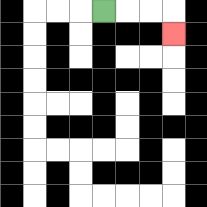{'start': '[4, 0]', 'end': '[7, 1]', 'path_directions': 'R,R,R,D', 'path_coordinates': '[[4, 0], [5, 0], [6, 0], [7, 0], [7, 1]]'}